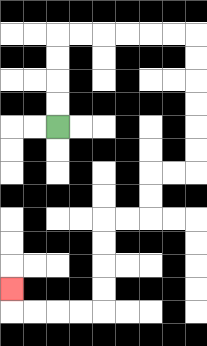{'start': '[2, 5]', 'end': '[0, 12]', 'path_directions': 'U,U,U,U,R,R,R,R,R,R,D,D,D,D,D,D,L,L,D,D,L,L,D,D,D,D,L,L,L,L,U', 'path_coordinates': '[[2, 5], [2, 4], [2, 3], [2, 2], [2, 1], [3, 1], [4, 1], [5, 1], [6, 1], [7, 1], [8, 1], [8, 2], [8, 3], [8, 4], [8, 5], [8, 6], [8, 7], [7, 7], [6, 7], [6, 8], [6, 9], [5, 9], [4, 9], [4, 10], [4, 11], [4, 12], [4, 13], [3, 13], [2, 13], [1, 13], [0, 13], [0, 12]]'}